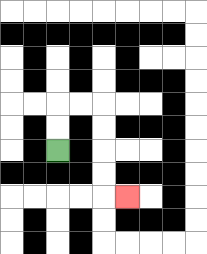{'start': '[2, 6]', 'end': '[5, 8]', 'path_directions': 'U,U,R,R,D,D,D,D,R', 'path_coordinates': '[[2, 6], [2, 5], [2, 4], [3, 4], [4, 4], [4, 5], [4, 6], [4, 7], [4, 8], [5, 8]]'}